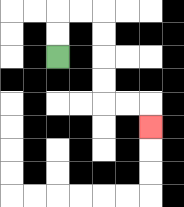{'start': '[2, 2]', 'end': '[6, 5]', 'path_directions': 'U,U,R,R,D,D,D,D,R,R,D', 'path_coordinates': '[[2, 2], [2, 1], [2, 0], [3, 0], [4, 0], [4, 1], [4, 2], [4, 3], [4, 4], [5, 4], [6, 4], [6, 5]]'}